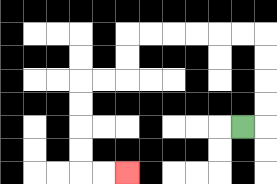{'start': '[10, 5]', 'end': '[5, 7]', 'path_directions': 'R,U,U,U,U,L,L,L,L,L,L,D,D,L,L,D,D,D,D,R,R', 'path_coordinates': '[[10, 5], [11, 5], [11, 4], [11, 3], [11, 2], [11, 1], [10, 1], [9, 1], [8, 1], [7, 1], [6, 1], [5, 1], [5, 2], [5, 3], [4, 3], [3, 3], [3, 4], [3, 5], [3, 6], [3, 7], [4, 7], [5, 7]]'}